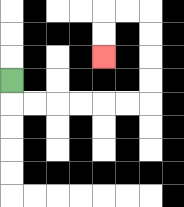{'start': '[0, 3]', 'end': '[4, 2]', 'path_directions': 'D,R,R,R,R,R,R,U,U,U,U,L,L,D,D', 'path_coordinates': '[[0, 3], [0, 4], [1, 4], [2, 4], [3, 4], [4, 4], [5, 4], [6, 4], [6, 3], [6, 2], [6, 1], [6, 0], [5, 0], [4, 0], [4, 1], [4, 2]]'}